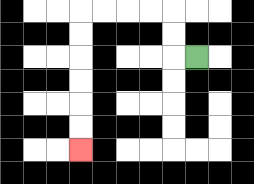{'start': '[8, 2]', 'end': '[3, 6]', 'path_directions': 'L,U,U,L,L,L,L,D,D,D,D,D,D', 'path_coordinates': '[[8, 2], [7, 2], [7, 1], [7, 0], [6, 0], [5, 0], [4, 0], [3, 0], [3, 1], [3, 2], [3, 3], [3, 4], [3, 5], [3, 6]]'}